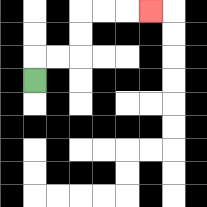{'start': '[1, 3]', 'end': '[6, 0]', 'path_directions': 'U,R,R,U,U,R,R,R', 'path_coordinates': '[[1, 3], [1, 2], [2, 2], [3, 2], [3, 1], [3, 0], [4, 0], [5, 0], [6, 0]]'}